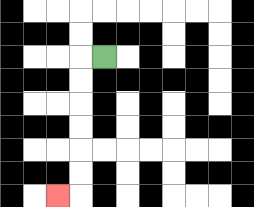{'start': '[4, 2]', 'end': '[2, 8]', 'path_directions': 'L,D,D,D,D,D,D,L', 'path_coordinates': '[[4, 2], [3, 2], [3, 3], [3, 4], [3, 5], [3, 6], [3, 7], [3, 8], [2, 8]]'}